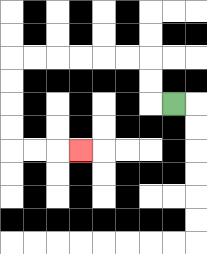{'start': '[7, 4]', 'end': '[3, 6]', 'path_directions': 'L,U,U,L,L,L,L,L,L,D,D,D,D,R,R,R', 'path_coordinates': '[[7, 4], [6, 4], [6, 3], [6, 2], [5, 2], [4, 2], [3, 2], [2, 2], [1, 2], [0, 2], [0, 3], [0, 4], [0, 5], [0, 6], [1, 6], [2, 6], [3, 6]]'}